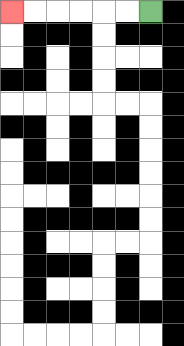{'start': '[6, 0]', 'end': '[0, 0]', 'path_directions': 'L,L,L,L,L,L', 'path_coordinates': '[[6, 0], [5, 0], [4, 0], [3, 0], [2, 0], [1, 0], [0, 0]]'}